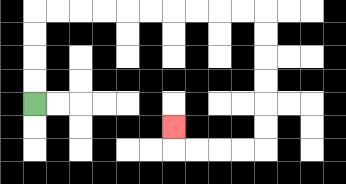{'start': '[1, 4]', 'end': '[7, 5]', 'path_directions': 'U,U,U,U,R,R,R,R,R,R,R,R,R,R,D,D,D,D,D,D,L,L,L,L,U', 'path_coordinates': '[[1, 4], [1, 3], [1, 2], [1, 1], [1, 0], [2, 0], [3, 0], [4, 0], [5, 0], [6, 0], [7, 0], [8, 0], [9, 0], [10, 0], [11, 0], [11, 1], [11, 2], [11, 3], [11, 4], [11, 5], [11, 6], [10, 6], [9, 6], [8, 6], [7, 6], [7, 5]]'}